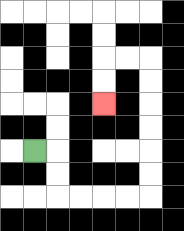{'start': '[1, 6]', 'end': '[4, 4]', 'path_directions': 'R,D,D,R,R,R,R,U,U,U,U,U,U,L,L,D,D', 'path_coordinates': '[[1, 6], [2, 6], [2, 7], [2, 8], [3, 8], [4, 8], [5, 8], [6, 8], [6, 7], [6, 6], [6, 5], [6, 4], [6, 3], [6, 2], [5, 2], [4, 2], [4, 3], [4, 4]]'}